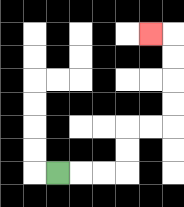{'start': '[2, 7]', 'end': '[6, 1]', 'path_directions': 'R,R,R,U,U,R,R,U,U,U,U,L', 'path_coordinates': '[[2, 7], [3, 7], [4, 7], [5, 7], [5, 6], [5, 5], [6, 5], [7, 5], [7, 4], [7, 3], [7, 2], [7, 1], [6, 1]]'}